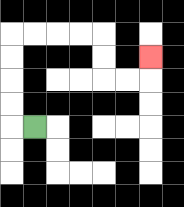{'start': '[1, 5]', 'end': '[6, 2]', 'path_directions': 'L,U,U,U,U,R,R,R,R,D,D,R,R,U', 'path_coordinates': '[[1, 5], [0, 5], [0, 4], [0, 3], [0, 2], [0, 1], [1, 1], [2, 1], [3, 1], [4, 1], [4, 2], [4, 3], [5, 3], [6, 3], [6, 2]]'}